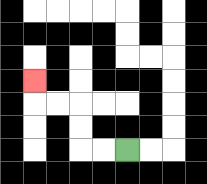{'start': '[5, 6]', 'end': '[1, 3]', 'path_directions': 'L,L,U,U,L,L,U', 'path_coordinates': '[[5, 6], [4, 6], [3, 6], [3, 5], [3, 4], [2, 4], [1, 4], [1, 3]]'}